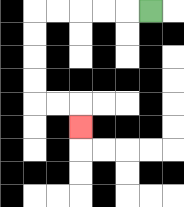{'start': '[6, 0]', 'end': '[3, 5]', 'path_directions': 'L,L,L,L,L,D,D,D,D,R,R,D', 'path_coordinates': '[[6, 0], [5, 0], [4, 0], [3, 0], [2, 0], [1, 0], [1, 1], [1, 2], [1, 3], [1, 4], [2, 4], [3, 4], [3, 5]]'}